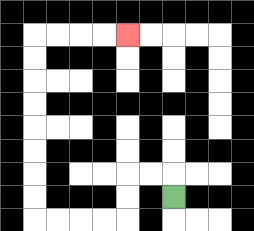{'start': '[7, 8]', 'end': '[5, 1]', 'path_directions': 'U,L,L,D,D,L,L,L,L,U,U,U,U,U,U,U,U,R,R,R,R', 'path_coordinates': '[[7, 8], [7, 7], [6, 7], [5, 7], [5, 8], [5, 9], [4, 9], [3, 9], [2, 9], [1, 9], [1, 8], [1, 7], [1, 6], [1, 5], [1, 4], [1, 3], [1, 2], [1, 1], [2, 1], [3, 1], [4, 1], [5, 1]]'}